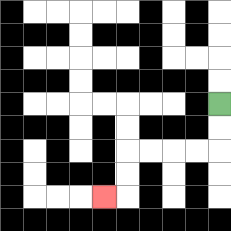{'start': '[9, 4]', 'end': '[4, 8]', 'path_directions': 'D,D,L,L,L,L,D,D,L', 'path_coordinates': '[[9, 4], [9, 5], [9, 6], [8, 6], [7, 6], [6, 6], [5, 6], [5, 7], [5, 8], [4, 8]]'}